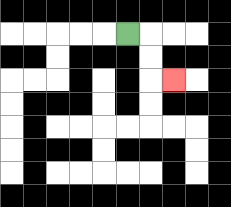{'start': '[5, 1]', 'end': '[7, 3]', 'path_directions': 'R,D,D,R', 'path_coordinates': '[[5, 1], [6, 1], [6, 2], [6, 3], [7, 3]]'}